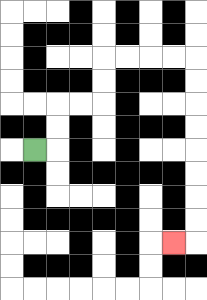{'start': '[1, 6]', 'end': '[7, 10]', 'path_directions': 'R,U,U,R,R,U,U,R,R,R,R,D,D,D,D,D,D,D,D,L', 'path_coordinates': '[[1, 6], [2, 6], [2, 5], [2, 4], [3, 4], [4, 4], [4, 3], [4, 2], [5, 2], [6, 2], [7, 2], [8, 2], [8, 3], [8, 4], [8, 5], [8, 6], [8, 7], [8, 8], [8, 9], [8, 10], [7, 10]]'}